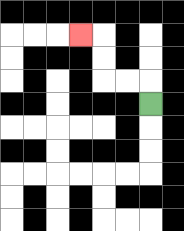{'start': '[6, 4]', 'end': '[3, 1]', 'path_directions': 'U,L,L,U,U,L', 'path_coordinates': '[[6, 4], [6, 3], [5, 3], [4, 3], [4, 2], [4, 1], [3, 1]]'}